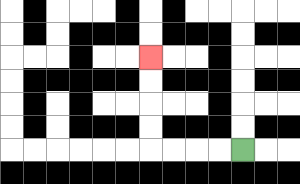{'start': '[10, 6]', 'end': '[6, 2]', 'path_directions': 'L,L,L,L,U,U,U,U', 'path_coordinates': '[[10, 6], [9, 6], [8, 6], [7, 6], [6, 6], [6, 5], [6, 4], [6, 3], [6, 2]]'}